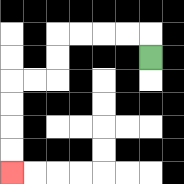{'start': '[6, 2]', 'end': '[0, 7]', 'path_directions': 'U,L,L,L,L,D,D,L,L,D,D,D,D', 'path_coordinates': '[[6, 2], [6, 1], [5, 1], [4, 1], [3, 1], [2, 1], [2, 2], [2, 3], [1, 3], [0, 3], [0, 4], [0, 5], [0, 6], [0, 7]]'}